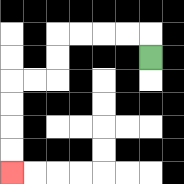{'start': '[6, 2]', 'end': '[0, 7]', 'path_directions': 'U,L,L,L,L,D,D,L,L,D,D,D,D', 'path_coordinates': '[[6, 2], [6, 1], [5, 1], [4, 1], [3, 1], [2, 1], [2, 2], [2, 3], [1, 3], [0, 3], [0, 4], [0, 5], [0, 6], [0, 7]]'}